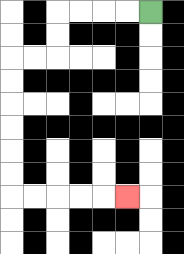{'start': '[6, 0]', 'end': '[5, 8]', 'path_directions': 'L,L,L,L,D,D,L,L,D,D,D,D,D,D,R,R,R,R,R', 'path_coordinates': '[[6, 0], [5, 0], [4, 0], [3, 0], [2, 0], [2, 1], [2, 2], [1, 2], [0, 2], [0, 3], [0, 4], [0, 5], [0, 6], [0, 7], [0, 8], [1, 8], [2, 8], [3, 8], [4, 8], [5, 8]]'}